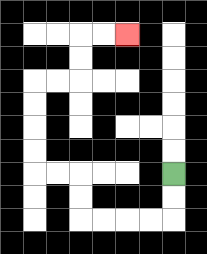{'start': '[7, 7]', 'end': '[5, 1]', 'path_directions': 'D,D,L,L,L,L,U,U,L,L,U,U,U,U,R,R,U,U,R,R', 'path_coordinates': '[[7, 7], [7, 8], [7, 9], [6, 9], [5, 9], [4, 9], [3, 9], [3, 8], [3, 7], [2, 7], [1, 7], [1, 6], [1, 5], [1, 4], [1, 3], [2, 3], [3, 3], [3, 2], [3, 1], [4, 1], [5, 1]]'}